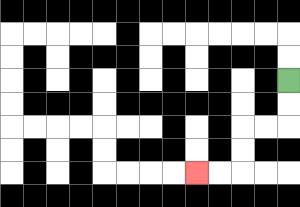{'start': '[12, 3]', 'end': '[8, 7]', 'path_directions': 'D,D,L,L,D,D,L,L', 'path_coordinates': '[[12, 3], [12, 4], [12, 5], [11, 5], [10, 5], [10, 6], [10, 7], [9, 7], [8, 7]]'}